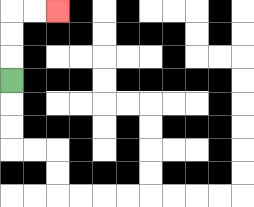{'start': '[0, 3]', 'end': '[2, 0]', 'path_directions': 'U,U,U,R,R', 'path_coordinates': '[[0, 3], [0, 2], [0, 1], [0, 0], [1, 0], [2, 0]]'}